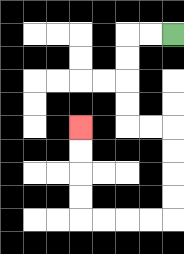{'start': '[7, 1]', 'end': '[3, 5]', 'path_directions': 'L,L,D,D,D,D,R,R,D,D,D,D,L,L,L,L,U,U,U,U', 'path_coordinates': '[[7, 1], [6, 1], [5, 1], [5, 2], [5, 3], [5, 4], [5, 5], [6, 5], [7, 5], [7, 6], [7, 7], [7, 8], [7, 9], [6, 9], [5, 9], [4, 9], [3, 9], [3, 8], [3, 7], [3, 6], [3, 5]]'}